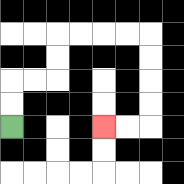{'start': '[0, 5]', 'end': '[4, 5]', 'path_directions': 'U,U,R,R,U,U,R,R,R,R,D,D,D,D,L,L', 'path_coordinates': '[[0, 5], [0, 4], [0, 3], [1, 3], [2, 3], [2, 2], [2, 1], [3, 1], [4, 1], [5, 1], [6, 1], [6, 2], [6, 3], [6, 4], [6, 5], [5, 5], [4, 5]]'}